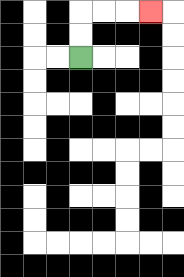{'start': '[3, 2]', 'end': '[6, 0]', 'path_directions': 'U,U,R,R,R', 'path_coordinates': '[[3, 2], [3, 1], [3, 0], [4, 0], [5, 0], [6, 0]]'}